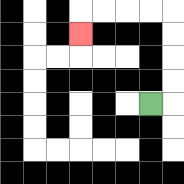{'start': '[6, 4]', 'end': '[3, 1]', 'path_directions': 'R,U,U,U,U,L,L,L,L,D', 'path_coordinates': '[[6, 4], [7, 4], [7, 3], [7, 2], [7, 1], [7, 0], [6, 0], [5, 0], [4, 0], [3, 0], [3, 1]]'}